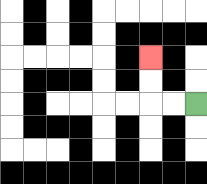{'start': '[8, 4]', 'end': '[6, 2]', 'path_directions': 'L,L,U,U', 'path_coordinates': '[[8, 4], [7, 4], [6, 4], [6, 3], [6, 2]]'}